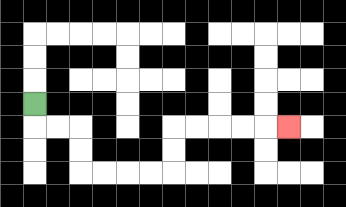{'start': '[1, 4]', 'end': '[12, 5]', 'path_directions': 'D,R,R,D,D,R,R,R,R,U,U,R,R,R,R,R', 'path_coordinates': '[[1, 4], [1, 5], [2, 5], [3, 5], [3, 6], [3, 7], [4, 7], [5, 7], [6, 7], [7, 7], [7, 6], [7, 5], [8, 5], [9, 5], [10, 5], [11, 5], [12, 5]]'}